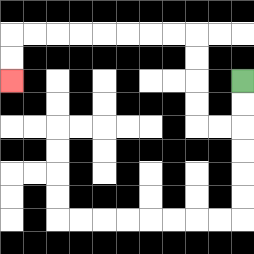{'start': '[10, 3]', 'end': '[0, 3]', 'path_directions': 'D,D,L,L,U,U,U,U,L,L,L,L,L,L,L,L,D,D', 'path_coordinates': '[[10, 3], [10, 4], [10, 5], [9, 5], [8, 5], [8, 4], [8, 3], [8, 2], [8, 1], [7, 1], [6, 1], [5, 1], [4, 1], [3, 1], [2, 1], [1, 1], [0, 1], [0, 2], [0, 3]]'}